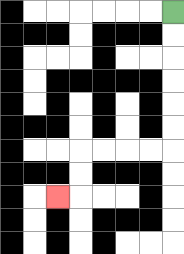{'start': '[7, 0]', 'end': '[2, 8]', 'path_directions': 'D,D,D,D,D,D,L,L,L,L,D,D,L', 'path_coordinates': '[[7, 0], [7, 1], [7, 2], [7, 3], [7, 4], [7, 5], [7, 6], [6, 6], [5, 6], [4, 6], [3, 6], [3, 7], [3, 8], [2, 8]]'}